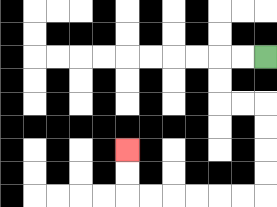{'start': '[11, 2]', 'end': '[5, 6]', 'path_directions': 'L,L,D,D,R,R,D,D,D,D,L,L,L,L,L,L,U,U', 'path_coordinates': '[[11, 2], [10, 2], [9, 2], [9, 3], [9, 4], [10, 4], [11, 4], [11, 5], [11, 6], [11, 7], [11, 8], [10, 8], [9, 8], [8, 8], [7, 8], [6, 8], [5, 8], [5, 7], [5, 6]]'}